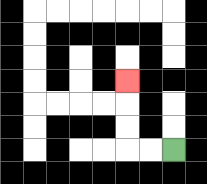{'start': '[7, 6]', 'end': '[5, 3]', 'path_directions': 'L,L,U,U,U', 'path_coordinates': '[[7, 6], [6, 6], [5, 6], [5, 5], [5, 4], [5, 3]]'}